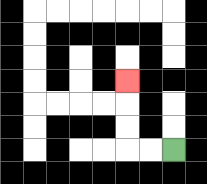{'start': '[7, 6]', 'end': '[5, 3]', 'path_directions': 'L,L,U,U,U', 'path_coordinates': '[[7, 6], [6, 6], [5, 6], [5, 5], [5, 4], [5, 3]]'}